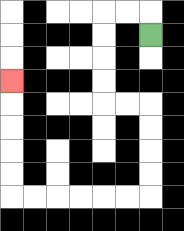{'start': '[6, 1]', 'end': '[0, 3]', 'path_directions': 'U,L,L,D,D,D,D,R,R,D,D,D,D,L,L,L,L,L,L,U,U,U,U,U', 'path_coordinates': '[[6, 1], [6, 0], [5, 0], [4, 0], [4, 1], [4, 2], [4, 3], [4, 4], [5, 4], [6, 4], [6, 5], [6, 6], [6, 7], [6, 8], [5, 8], [4, 8], [3, 8], [2, 8], [1, 8], [0, 8], [0, 7], [0, 6], [0, 5], [0, 4], [0, 3]]'}